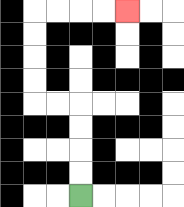{'start': '[3, 8]', 'end': '[5, 0]', 'path_directions': 'U,U,U,U,L,L,U,U,U,U,R,R,R,R', 'path_coordinates': '[[3, 8], [3, 7], [3, 6], [3, 5], [3, 4], [2, 4], [1, 4], [1, 3], [1, 2], [1, 1], [1, 0], [2, 0], [3, 0], [4, 0], [5, 0]]'}